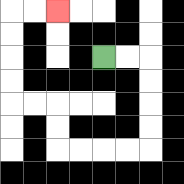{'start': '[4, 2]', 'end': '[2, 0]', 'path_directions': 'R,R,D,D,D,D,L,L,L,L,U,U,L,L,U,U,U,U,R,R', 'path_coordinates': '[[4, 2], [5, 2], [6, 2], [6, 3], [6, 4], [6, 5], [6, 6], [5, 6], [4, 6], [3, 6], [2, 6], [2, 5], [2, 4], [1, 4], [0, 4], [0, 3], [0, 2], [0, 1], [0, 0], [1, 0], [2, 0]]'}